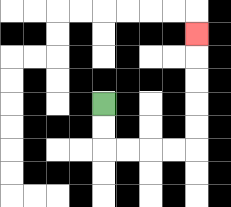{'start': '[4, 4]', 'end': '[8, 1]', 'path_directions': 'D,D,R,R,R,R,U,U,U,U,U', 'path_coordinates': '[[4, 4], [4, 5], [4, 6], [5, 6], [6, 6], [7, 6], [8, 6], [8, 5], [8, 4], [8, 3], [8, 2], [8, 1]]'}